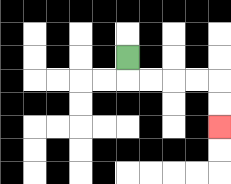{'start': '[5, 2]', 'end': '[9, 5]', 'path_directions': 'D,R,R,R,R,D,D', 'path_coordinates': '[[5, 2], [5, 3], [6, 3], [7, 3], [8, 3], [9, 3], [9, 4], [9, 5]]'}